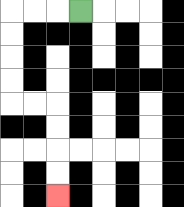{'start': '[3, 0]', 'end': '[2, 8]', 'path_directions': 'L,L,L,D,D,D,D,R,R,D,D,D,D', 'path_coordinates': '[[3, 0], [2, 0], [1, 0], [0, 0], [0, 1], [0, 2], [0, 3], [0, 4], [1, 4], [2, 4], [2, 5], [2, 6], [2, 7], [2, 8]]'}